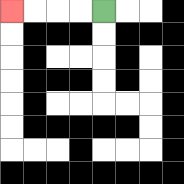{'start': '[4, 0]', 'end': '[0, 0]', 'path_directions': 'L,L,L,L', 'path_coordinates': '[[4, 0], [3, 0], [2, 0], [1, 0], [0, 0]]'}